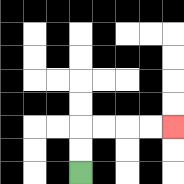{'start': '[3, 7]', 'end': '[7, 5]', 'path_directions': 'U,U,R,R,R,R', 'path_coordinates': '[[3, 7], [3, 6], [3, 5], [4, 5], [5, 5], [6, 5], [7, 5]]'}